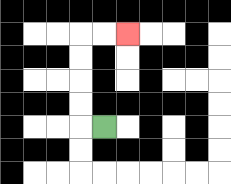{'start': '[4, 5]', 'end': '[5, 1]', 'path_directions': 'L,U,U,U,U,R,R', 'path_coordinates': '[[4, 5], [3, 5], [3, 4], [3, 3], [3, 2], [3, 1], [4, 1], [5, 1]]'}